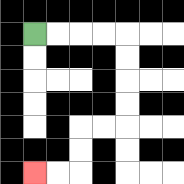{'start': '[1, 1]', 'end': '[1, 7]', 'path_directions': 'R,R,R,R,D,D,D,D,L,L,D,D,L,L', 'path_coordinates': '[[1, 1], [2, 1], [3, 1], [4, 1], [5, 1], [5, 2], [5, 3], [5, 4], [5, 5], [4, 5], [3, 5], [3, 6], [3, 7], [2, 7], [1, 7]]'}